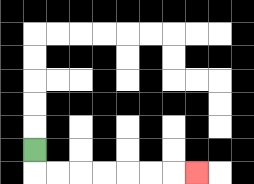{'start': '[1, 6]', 'end': '[8, 7]', 'path_directions': 'D,R,R,R,R,R,R,R', 'path_coordinates': '[[1, 6], [1, 7], [2, 7], [3, 7], [4, 7], [5, 7], [6, 7], [7, 7], [8, 7]]'}